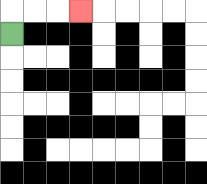{'start': '[0, 1]', 'end': '[3, 0]', 'path_directions': 'U,R,R,R', 'path_coordinates': '[[0, 1], [0, 0], [1, 0], [2, 0], [3, 0]]'}